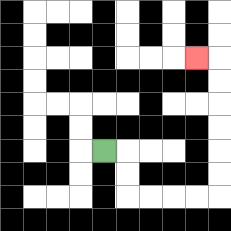{'start': '[4, 6]', 'end': '[8, 2]', 'path_directions': 'R,D,D,R,R,R,R,U,U,U,U,U,U,L', 'path_coordinates': '[[4, 6], [5, 6], [5, 7], [5, 8], [6, 8], [7, 8], [8, 8], [9, 8], [9, 7], [9, 6], [9, 5], [9, 4], [9, 3], [9, 2], [8, 2]]'}